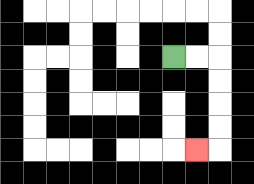{'start': '[7, 2]', 'end': '[8, 6]', 'path_directions': 'R,R,D,D,D,D,L', 'path_coordinates': '[[7, 2], [8, 2], [9, 2], [9, 3], [9, 4], [9, 5], [9, 6], [8, 6]]'}